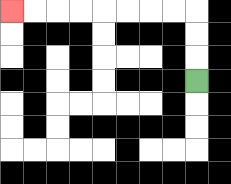{'start': '[8, 3]', 'end': '[0, 0]', 'path_directions': 'U,U,U,L,L,L,L,L,L,L,L', 'path_coordinates': '[[8, 3], [8, 2], [8, 1], [8, 0], [7, 0], [6, 0], [5, 0], [4, 0], [3, 0], [2, 0], [1, 0], [0, 0]]'}